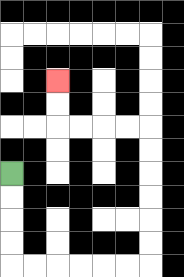{'start': '[0, 7]', 'end': '[2, 3]', 'path_directions': 'D,D,D,D,R,R,R,R,R,R,U,U,U,U,U,U,L,L,L,L,U,U', 'path_coordinates': '[[0, 7], [0, 8], [0, 9], [0, 10], [0, 11], [1, 11], [2, 11], [3, 11], [4, 11], [5, 11], [6, 11], [6, 10], [6, 9], [6, 8], [6, 7], [6, 6], [6, 5], [5, 5], [4, 5], [3, 5], [2, 5], [2, 4], [2, 3]]'}